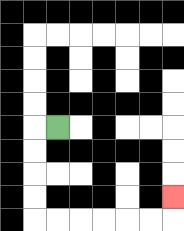{'start': '[2, 5]', 'end': '[7, 8]', 'path_directions': 'L,D,D,D,D,R,R,R,R,R,R,U', 'path_coordinates': '[[2, 5], [1, 5], [1, 6], [1, 7], [1, 8], [1, 9], [2, 9], [3, 9], [4, 9], [5, 9], [6, 9], [7, 9], [7, 8]]'}